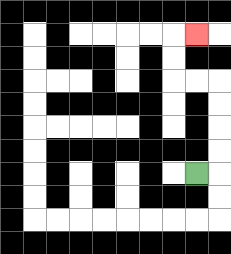{'start': '[8, 7]', 'end': '[8, 1]', 'path_directions': 'R,U,U,U,U,L,L,U,U,R', 'path_coordinates': '[[8, 7], [9, 7], [9, 6], [9, 5], [9, 4], [9, 3], [8, 3], [7, 3], [7, 2], [7, 1], [8, 1]]'}